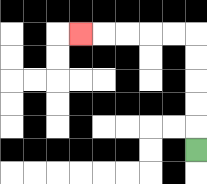{'start': '[8, 6]', 'end': '[3, 1]', 'path_directions': 'U,U,U,U,U,L,L,L,L,L', 'path_coordinates': '[[8, 6], [8, 5], [8, 4], [8, 3], [8, 2], [8, 1], [7, 1], [6, 1], [5, 1], [4, 1], [3, 1]]'}